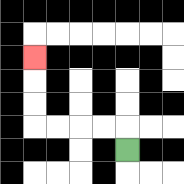{'start': '[5, 6]', 'end': '[1, 2]', 'path_directions': 'U,L,L,L,L,U,U,U', 'path_coordinates': '[[5, 6], [5, 5], [4, 5], [3, 5], [2, 5], [1, 5], [1, 4], [1, 3], [1, 2]]'}